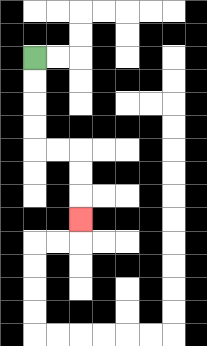{'start': '[1, 2]', 'end': '[3, 9]', 'path_directions': 'D,D,D,D,R,R,D,D,D', 'path_coordinates': '[[1, 2], [1, 3], [1, 4], [1, 5], [1, 6], [2, 6], [3, 6], [3, 7], [3, 8], [3, 9]]'}